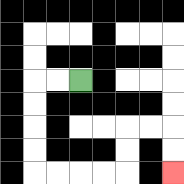{'start': '[3, 3]', 'end': '[7, 7]', 'path_directions': 'L,L,D,D,D,D,R,R,R,R,U,U,R,R,D,D', 'path_coordinates': '[[3, 3], [2, 3], [1, 3], [1, 4], [1, 5], [1, 6], [1, 7], [2, 7], [3, 7], [4, 7], [5, 7], [5, 6], [5, 5], [6, 5], [7, 5], [7, 6], [7, 7]]'}